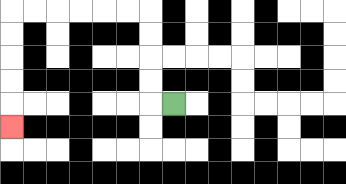{'start': '[7, 4]', 'end': '[0, 5]', 'path_directions': 'L,U,U,U,U,L,L,L,L,L,L,D,D,D,D,D', 'path_coordinates': '[[7, 4], [6, 4], [6, 3], [6, 2], [6, 1], [6, 0], [5, 0], [4, 0], [3, 0], [2, 0], [1, 0], [0, 0], [0, 1], [0, 2], [0, 3], [0, 4], [0, 5]]'}